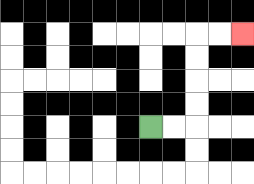{'start': '[6, 5]', 'end': '[10, 1]', 'path_directions': 'R,R,U,U,U,U,R,R', 'path_coordinates': '[[6, 5], [7, 5], [8, 5], [8, 4], [8, 3], [8, 2], [8, 1], [9, 1], [10, 1]]'}